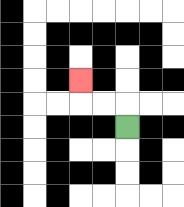{'start': '[5, 5]', 'end': '[3, 3]', 'path_directions': 'U,L,L,U', 'path_coordinates': '[[5, 5], [5, 4], [4, 4], [3, 4], [3, 3]]'}